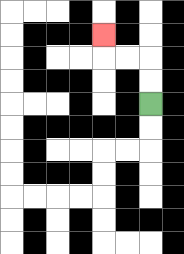{'start': '[6, 4]', 'end': '[4, 1]', 'path_directions': 'U,U,L,L,U', 'path_coordinates': '[[6, 4], [6, 3], [6, 2], [5, 2], [4, 2], [4, 1]]'}